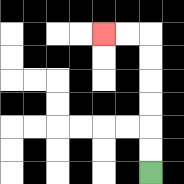{'start': '[6, 7]', 'end': '[4, 1]', 'path_directions': 'U,U,U,U,U,U,L,L', 'path_coordinates': '[[6, 7], [6, 6], [6, 5], [6, 4], [6, 3], [6, 2], [6, 1], [5, 1], [4, 1]]'}